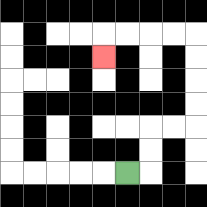{'start': '[5, 7]', 'end': '[4, 2]', 'path_directions': 'R,U,U,R,R,U,U,U,U,L,L,L,L,D', 'path_coordinates': '[[5, 7], [6, 7], [6, 6], [6, 5], [7, 5], [8, 5], [8, 4], [8, 3], [8, 2], [8, 1], [7, 1], [6, 1], [5, 1], [4, 1], [4, 2]]'}